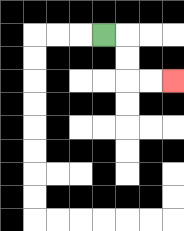{'start': '[4, 1]', 'end': '[7, 3]', 'path_directions': 'R,D,D,R,R', 'path_coordinates': '[[4, 1], [5, 1], [5, 2], [5, 3], [6, 3], [7, 3]]'}